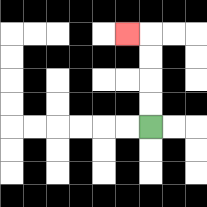{'start': '[6, 5]', 'end': '[5, 1]', 'path_directions': 'U,U,U,U,L', 'path_coordinates': '[[6, 5], [6, 4], [6, 3], [6, 2], [6, 1], [5, 1]]'}